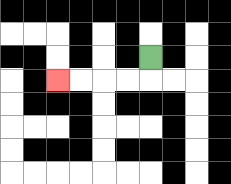{'start': '[6, 2]', 'end': '[2, 3]', 'path_directions': 'D,L,L,L,L', 'path_coordinates': '[[6, 2], [6, 3], [5, 3], [4, 3], [3, 3], [2, 3]]'}